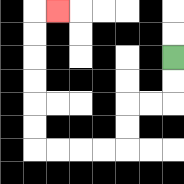{'start': '[7, 2]', 'end': '[2, 0]', 'path_directions': 'D,D,L,L,D,D,L,L,L,L,U,U,U,U,U,U,R', 'path_coordinates': '[[7, 2], [7, 3], [7, 4], [6, 4], [5, 4], [5, 5], [5, 6], [4, 6], [3, 6], [2, 6], [1, 6], [1, 5], [1, 4], [1, 3], [1, 2], [1, 1], [1, 0], [2, 0]]'}